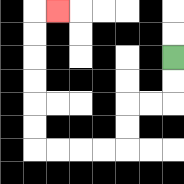{'start': '[7, 2]', 'end': '[2, 0]', 'path_directions': 'D,D,L,L,D,D,L,L,L,L,U,U,U,U,U,U,R', 'path_coordinates': '[[7, 2], [7, 3], [7, 4], [6, 4], [5, 4], [5, 5], [5, 6], [4, 6], [3, 6], [2, 6], [1, 6], [1, 5], [1, 4], [1, 3], [1, 2], [1, 1], [1, 0], [2, 0]]'}